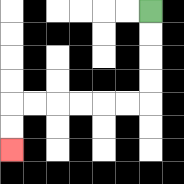{'start': '[6, 0]', 'end': '[0, 6]', 'path_directions': 'D,D,D,D,L,L,L,L,L,L,D,D', 'path_coordinates': '[[6, 0], [6, 1], [6, 2], [6, 3], [6, 4], [5, 4], [4, 4], [3, 4], [2, 4], [1, 4], [0, 4], [0, 5], [0, 6]]'}